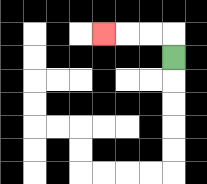{'start': '[7, 2]', 'end': '[4, 1]', 'path_directions': 'U,L,L,L', 'path_coordinates': '[[7, 2], [7, 1], [6, 1], [5, 1], [4, 1]]'}